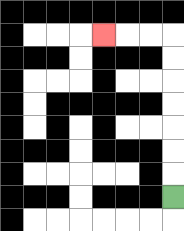{'start': '[7, 8]', 'end': '[4, 1]', 'path_directions': 'U,U,U,U,U,U,U,L,L,L', 'path_coordinates': '[[7, 8], [7, 7], [7, 6], [7, 5], [7, 4], [7, 3], [7, 2], [7, 1], [6, 1], [5, 1], [4, 1]]'}